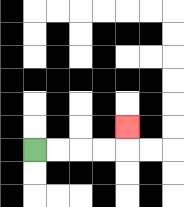{'start': '[1, 6]', 'end': '[5, 5]', 'path_directions': 'R,R,R,R,U', 'path_coordinates': '[[1, 6], [2, 6], [3, 6], [4, 6], [5, 6], [5, 5]]'}